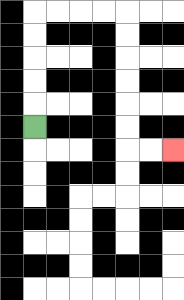{'start': '[1, 5]', 'end': '[7, 6]', 'path_directions': 'U,U,U,U,U,R,R,R,R,D,D,D,D,D,D,R,R', 'path_coordinates': '[[1, 5], [1, 4], [1, 3], [1, 2], [1, 1], [1, 0], [2, 0], [3, 0], [4, 0], [5, 0], [5, 1], [5, 2], [5, 3], [5, 4], [5, 5], [5, 6], [6, 6], [7, 6]]'}